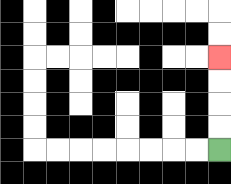{'start': '[9, 6]', 'end': '[9, 2]', 'path_directions': 'U,U,U,U', 'path_coordinates': '[[9, 6], [9, 5], [9, 4], [9, 3], [9, 2]]'}